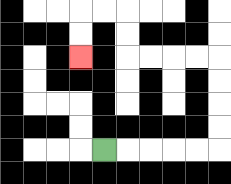{'start': '[4, 6]', 'end': '[3, 2]', 'path_directions': 'R,R,R,R,R,U,U,U,U,L,L,L,L,U,U,L,L,D,D', 'path_coordinates': '[[4, 6], [5, 6], [6, 6], [7, 6], [8, 6], [9, 6], [9, 5], [9, 4], [9, 3], [9, 2], [8, 2], [7, 2], [6, 2], [5, 2], [5, 1], [5, 0], [4, 0], [3, 0], [3, 1], [3, 2]]'}